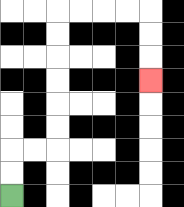{'start': '[0, 8]', 'end': '[6, 3]', 'path_directions': 'U,U,R,R,U,U,U,U,U,U,R,R,R,R,D,D,D', 'path_coordinates': '[[0, 8], [0, 7], [0, 6], [1, 6], [2, 6], [2, 5], [2, 4], [2, 3], [2, 2], [2, 1], [2, 0], [3, 0], [4, 0], [5, 0], [6, 0], [6, 1], [6, 2], [6, 3]]'}